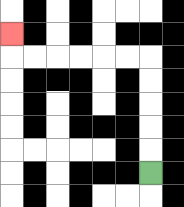{'start': '[6, 7]', 'end': '[0, 1]', 'path_directions': 'U,U,U,U,U,L,L,L,L,L,L,U', 'path_coordinates': '[[6, 7], [6, 6], [6, 5], [6, 4], [6, 3], [6, 2], [5, 2], [4, 2], [3, 2], [2, 2], [1, 2], [0, 2], [0, 1]]'}